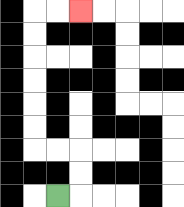{'start': '[2, 8]', 'end': '[3, 0]', 'path_directions': 'R,U,U,L,L,U,U,U,U,U,U,R,R', 'path_coordinates': '[[2, 8], [3, 8], [3, 7], [3, 6], [2, 6], [1, 6], [1, 5], [1, 4], [1, 3], [1, 2], [1, 1], [1, 0], [2, 0], [3, 0]]'}